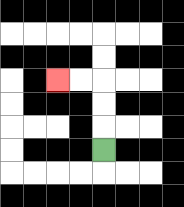{'start': '[4, 6]', 'end': '[2, 3]', 'path_directions': 'U,U,U,L,L', 'path_coordinates': '[[4, 6], [4, 5], [4, 4], [4, 3], [3, 3], [2, 3]]'}